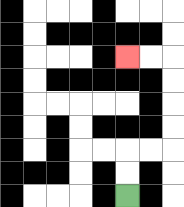{'start': '[5, 8]', 'end': '[5, 2]', 'path_directions': 'U,U,R,R,U,U,U,U,L,L', 'path_coordinates': '[[5, 8], [5, 7], [5, 6], [6, 6], [7, 6], [7, 5], [7, 4], [7, 3], [7, 2], [6, 2], [5, 2]]'}